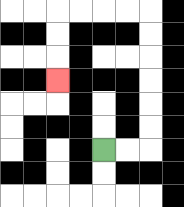{'start': '[4, 6]', 'end': '[2, 3]', 'path_directions': 'R,R,U,U,U,U,U,U,L,L,L,L,D,D,D', 'path_coordinates': '[[4, 6], [5, 6], [6, 6], [6, 5], [6, 4], [6, 3], [6, 2], [6, 1], [6, 0], [5, 0], [4, 0], [3, 0], [2, 0], [2, 1], [2, 2], [2, 3]]'}